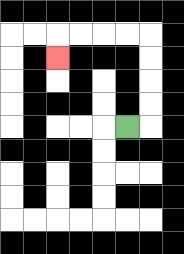{'start': '[5, 5]', 'end': '[2, 2]', 'path_directions': 'R,U,U,U,U,L,L,L,L,D', 'path_coordinates': '[[5, 5], [6, 5], [6, 4], [6, 3], [6, 2], [6, 1], [5, 1], [4, 1], [3, 1], [2, 1], [2, 2]]'}